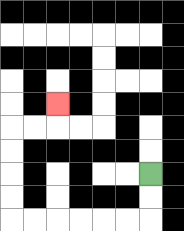{'start': '[6, 7]', 'end': '[2, 4]', 'path_directions': 'D,D,L,L,L,L,L,L,U,U,U,U,R,R,U', 'path_coordinates': '[[6, 7], [6, 8], [6, 9], [5, 9], [4, 9], [3, 9], [2, 9], [1, 9], [0, 9], [0, 8], [0, 7], [0, 6], [0, 5], [1, 5], [2, 5], [2, 4]]'}